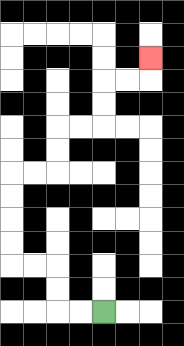{'start': '[4, 13]', 'end': '[6, 2]', 'path_directions': 'L,L,U,U,L,L,U,U,U,U,R,R,U,U,R,R,U,U,R,R,U', 'path_coordinates': '[[4, 13], [3, 13], [2, 13], [2, 12], [2, 11], [1, 11], [0, 11], [0, 10], [0, 9], [0, 8], [0, 7], [1, 7], [2, 7], [2, 6], [2, 5], [3, 5], [4, 5], [4, 4], [4, 3], [5, 3], [6, 3], [6, 2]]'}